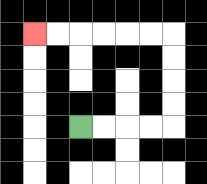{'start': '[3, 5]', 'end': '[1, 1]', 'path_directions': 'R,R,R,R,U,U,U,U,L,L,L,L,L,L', 'path_coordinates': '[[3, 5], [4, 5], [5, 5], [6, 5], [7, 5], [7, 4], [7, 3], [7, 2], [7, 1], [6, 1], [5, 1], [4, 1], [3, 1], [2, 1], [1, 1]]'}